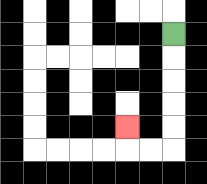{'start': '[7, 1]', 'end': '[5, 5]', 'path_directions': 'D,D,D,D,D,L,L,U', 'path_coordinates': '[[7, 1], [7, 2], [7, 3], [7, 4], [7, 5], [7, 6], [6, 6], [5, 6], [5, 5]]'}